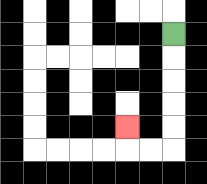{'start': '[7, 1]', 'end': '[5, 5]', 'path_directions': 'D,D,D,D,D,L,L,U', 'path_coordinates': '[[7, 1], [7, 2], [7, 3], [7, 4], [7, 5], [7, 6], [6, 6], [5, 6], [5, 5]]'}